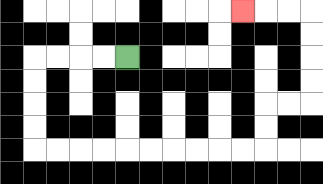{'start': '[5, 2]', 'end': '[10, 0]', 'path_directions': 'L,L,L,L,D,D,D,D,R,R,R,R,R,R,R,R,R,R,U,U,R,R,U,U,U,U,L,L,L', 'path_coordinates': '[[5, 2], [4, 2], [3, 2], [2, 2], [1, 2], [1, 3], [1, 4], [1, 5], [1, 6], [2, 6], [3, 6], [4, 6], [5, 6], [6, 6], [7, 6], [8, 6], [9, 6], [10, 6], [11, 6], [11, 5], [11, 4], [12, 4], [13, 4], [13, 3], [13, 2], [13, 1], [13, 0], [12, 0], [11, 0], [10, 0]]'}